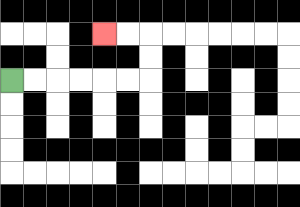{'start': '[0, 3]', 'end': '[4, 1]', 'path_directions': 'R,R,R,R,R,R,U,U,L,L', 'path_coordinates': '[[0, 3], [1, 3], [2, 3], [3, 3], [4, 3], [5, 3], [6, 3], [6, 2], [6, 1], [5, 1], [4, 1]]'}